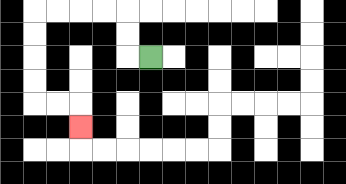{'start': '[6, 2]', 'end': '[3, 5]', 'path_directions': 'L,U,U,L,L,L,L,D,D,D,D,R,R,D', 'path_coordinates': '[[6, 2], [5, 2], [5, 1], [5, 0], [4, 0], [3, 0], [2, 0], [1, 0], [1, 1], [1, 2], [1, 3], [1, 4], [2, 4], [3, 4], [3, 5]]'}